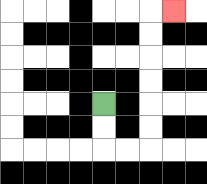{'start': '[4, 4]', 'end': '[7, 0]', 'path_directions': 'D,D,R,R,U,U,U,U,U,U,R', 'path_coordinates': '[[4, 4], [4, 5], [4, 6], [5, 6], [6, 6], [6, 5], [6, 4], [6, 3], [6, 2], [6, 1], [6, 0], [7, 0]]'}